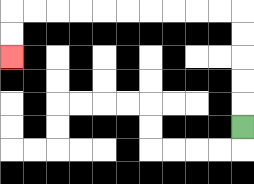{'start': '[10, 5]', 'end': '[0, 2]', 'path_directions': 'U,U,U,U,U,L,L,L,L,L,L,L,L,L,L,D,D', 'path_coordinates': '[[10, 5], [10, 4], [10, 3], [10, 2], [10, 1], [10, 0], [9, 0], [8, 0], [7, 0], [6, 0], [5, 0], [4, 0], [3, 0], [2, 0], [1, 0], [0, 0], [0, 1], [0, 2]]'}